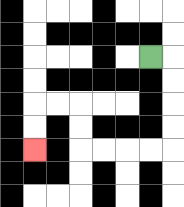{'start': '[6, 2]', 'end': '[1, 6]', 'path_directions': 'R,D,D,D,D,L,L,L,L,U,U,L,L,D,D', 'path_coordinates': '[[6, 2], [7, 2], [7, 3], [7, 4], [7, 5], [7, 6], [6, 6], [5, 6], [4, 6], [3, 6], [3, 5], [3, 4], [2, 4], [1, 4], [1, 5], [1, 6]]'}